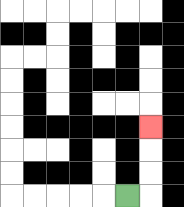{'start': '[5, 8]', 'end': '[6, 5]', 'path_directions': 'R,U,U,U', 'path_coordinates': '[[5, 8], [6, 8], [6, 7], [6, 6], [6, 5]]'}